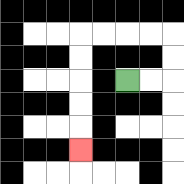{'start': '[5, 3]', 'end': '[3, 6]', 'path_directions': 'R,R,U,U,L,L,L,L,D,D,D,D,D', 'path_coordinates': '[[5, 3], [6, 3], [7, 3], [7, 2], [7, 1], [6, 1], [5, 1], [4, 1], [3, 1], [3, 2], [3, 3], [3, 4], [3, 5], [3, 6]]'}